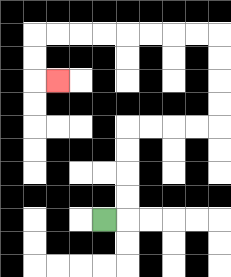{'start': '[4, 9]', 'end': '[2, 3]', 'path_directions': 'R,U,U,U,U,R,R,R,R,U,U,U,U,L,L,L,L,L,L,L,L,D,D,R', 'path_coordinates': '[[4, 9], [5, 9], [5, 8], [5, 7], [5, 6], [5, 5], [6, 5], [7, 5], [8, 5], [9, 5], [9, 4], [9, 3], [9, 2], [9, 1], [8, 1], [7, 1], [6, 1], [5, 1], [4, 1], [3, 1], [2, 1], [1, 1], [1, 2], [1, 3], [2, 3]]'}